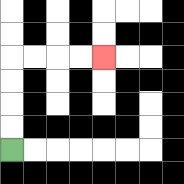{'start': '[0, 6]', 'end': '[4, 2]', 'path_directions': 'U,U,U,U,R,R,R,R', 'path_coordinates': '[[0, 6], [0, 5], [0, 4], [0, 3], [0, 2], [1, 2], [2, 2], [3, 2], [4, 2]]'}